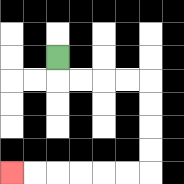{'start': '[2, 2]', 'end': '[0, 7]', 'path_directions': 'D,R,R,R,R,D,D,D,D,L,L,L,L,L,L', 'path_coordinates': '[[2, 2], [2, 3], [3, 3], [4, 3], [5, 3], [6, 3], [6, 4], [6, 5], [6, 6], [6, 7], [5, 7], [4, 7], [3, 7], [2, 7], [1, 7], [0, 7]]'}